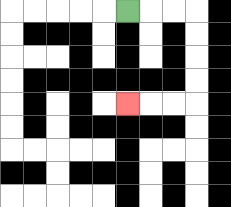{'start': '[5, 0]', 'end': '[5, 4]', 'path_directions': 'R,R,R,D,D,D,D,L,L,L', 'path_coordinates': '[[5, 0], [6, 0], [7, 0], [8, 0], [8, 1], [8, 2], [8, 3], [8, 4], [7, 4], [6, 4], [5, 4]]'}